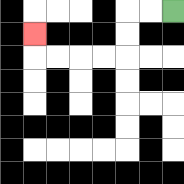{'start': '[7, 0]', 'end': '[1, 1]', 'path_directions': 'L,L,D,D,L,L,L,L,U', 'path_coordinates': '[[7, 0], [6, 0], [5, 0], [5, 1], [5, 2], [4, 2], [3, 2], [2, 2], [1, 2], [1, 1]]'}